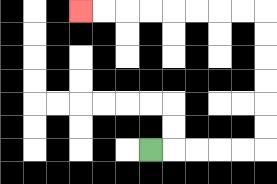{'start': '[6, 6]', 'end': '[3, 0]', 'path_directions': 'R,R,R,R,R,U,U,U,U,U,U,L,L,L,L,L,L,L,L', 'path_coordinates': '[[6, 6], [7, 6], [8, 6], [9, 6], [10, 6], [11, 6], [11, 5], [11, 4], [11, 3], [11, 2], [11, 1], [11, 0], [10, 0], [9, 0], [8, 0], [7, 0], [6, 0], [5, 0], [4, 0], [3, 0]]'}